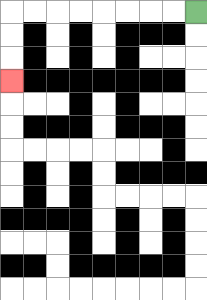{'start': '[8, 0]', 'end': '[0, 3]', 'path_directions': 'L,L,L,L,L,L,L,L,D,D,D', 'path_coordinates': '[[8, 0], [7, 0], [6, 0], [5, 0], [4, 0], [3, 0], [2, 0], [1, 0], [0, 0], [0, 1], [0, 2], [0, 3]]'}